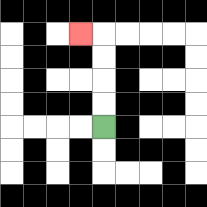{'start': '[4, 5]', 'end': '[3, 1]', 'path_directions': 'U,U,U,U,L', 'path_coordinates': '[[4, 5], [4, 4], [4, 3], [4, 2], [4, 1], [3, 1]]'}